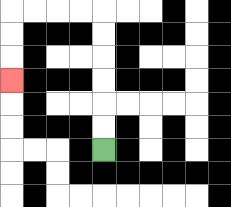{'start': '[4, 6]', 'end': '[0, 3]', 'path_directions': 'U,U,U,U,U,U,L,L,L,L,D,D,D', 'path_coordinates': '[[4, 6], [4, 5], [4, 4], [4, 3], [4, 2], [4, 1], [4, 0], [3, 0], [2, 0], [1, 0], [0, 0], [0, 1], [0, 2], [0, 3]]'}